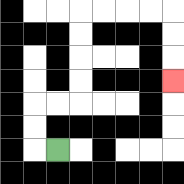{'start': '[2, 6]', 'end': '[7, 3]', 'path_directions': 'L,U,U,R,R,U,U,U,U,R,R,R,R,D,D,D', 'path_coordinates': '[[2, 6], [1, 6], [1, 5], [1, 4], [2, 4], [3, 4], [3, 3], [3, 2], [3, 1], [3, 0], [4, 0], [5, 0], [6, 0], [7, 0], [7, 1], [7, 2], [7, 3]]'}